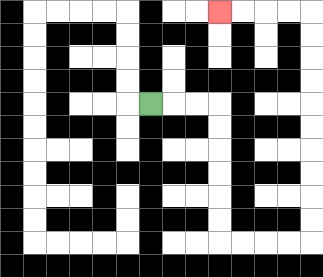{'start': '[6, 4]', 'end': '[9, 0]', 'path_directions': 'R,R,R,D,D,D,D,D,D,R,R,R,R,U,U,U,U,U,U,U,U,U,U,L,L,L,L', 'path_coordinates': '[[6, 4], [7, 4], [8, 4], [9, 4], [9, 5], [9, 6], [9, 7], [9, 8], [9, 9], [9, 10], [10, 10], [11, 10], [12, 10], [13, 10], [13, 9], [13, 8], [13, 7], [13, 6], [13, 5], [13, 4], [13, 3], [13, 2], [13, 1], [13, 0], [12, 0], [11, 0], [10, 0], [9, 0]]'}